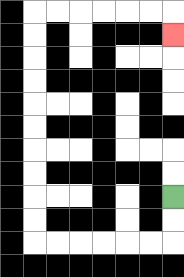{'start': '[7, 8]', 'end': '[7, 1]', 'path_directions': 'D,D,L,L,L,L,L,L,U,U,U,U,U,U,U,U,U,U,R,R,R,R,R,R,D', 'path_coordinates': '[[7, 8], [7, 9], [7, 10], [6, 10], [5, 10], [4, 10], [3, 10], [2, 10], [1, 10], [1, 9], [1, 8], [1, 7], [1, 6], [1, 5], [1, 4], [1, 3], [1, 2], [1, 1], [1, 0], [2, 0], [3, 0], [4, 0], [5, 0], [6, 0], [7, 0], [7, 1]]'}